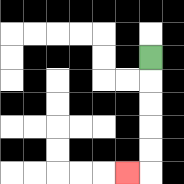{'start': '[6, 2]', 'end': '[5, 7]', 'path_directions': 'D,D,D,D,D,L', 'path_coordinates': '[[6, 2], [6, 3], [6, 4], [6, 5], [6, 6], [6, 7], [5, 7]]'}